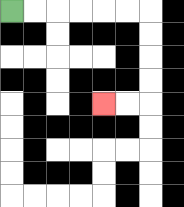{'start': '[0, 0]', 'end': '[4, 4]', 'path_directions': 'R,R,R,R,R,R,D,D,D,D,L,L', 'path_coordinates': '[[0, 0], [1, 0], [2, 0], [3, 0], [4, 0], [5, 0], [6, 0], [6, 1], [6, 2], [6, 3], [6, 4], [5, 4], [4, 4]]'}